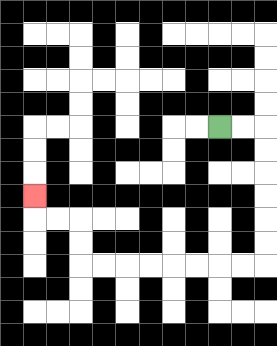{'start': '[9, 5]', 'end': '[1, 8]', 'path_directions': 'R,R,D,D,D,D,D,D,L,L,L,L,L,L,L,L,U,U,L,L,U', 'path_coordinates': '[[9, 5], [10, 5], [11, 5], [11, 6], [11, 7], [11, 8], [11, 9], [11, 10], [11, 11], [10, 11], [9, 11], [8, 11], [7, 11], [6, 11], [5, 11], [4, 11], [3, 11], [3, 10], [3, 9], [2, 9], [1, 9], [1, 8]]'}